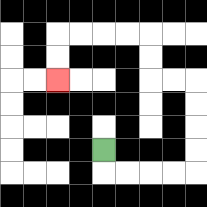{'start': '[4, 6]', 'end': '[2, 3]', 'path_directions': 'D,R,R,R,R,U,U,U,U,L,L,U,U,L,L,L,L,D,D', 'path_coordinates': '[[4, 6], [4, 7], [5, 7], [6, 7], [7, 7], [8, 7], [8, 6], [8, 5], [8, 4], [8, 3], [7, 3], [6, 3], [6, 2], [6, 1], [5, 1], [4, 1], [3, 1], [2, 1], [2, 2], [2, 3]]'}